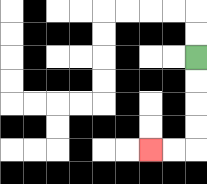{'start': '[8, 2]', 'end': '[6, 6]', 'path_directions': 'D,D,D,D,L,L', 'path_coordinates': '[[8, 2], [8, 3], [8, 4], [8, 5], [8, 6], [7, 6], [6, 6]]'}